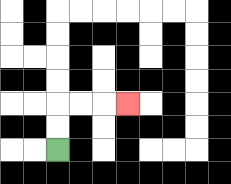{'start': '[2, 6]', 'end': '[5, 4]', 'path_directions': 'U,U,R,R,R', 'path_coordinates': '[[2, 6], [2, 5], [2, 4], [3, 4], [4, 4], [5, 4]]'}